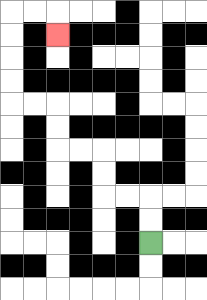{'start': '[6, 10]', 'end': '[2, 1]', 'path_directions': 'U,U,L,L,U,U,L,L,U,U,L,L,U,U,U,U,R,R,D', 'path_coordinates': '[[6, 10], [6, 9], [6, 8], [5, 8], [4, 8], [4, 7], [4, 6], [3, 6], [2, 6], [2, 5], [2, 4], [1, 4], [0, 4], [0, 3], [0, 2], [0, 1], [0, 0], [1, 0], [2, 0], [2, 1]]'}